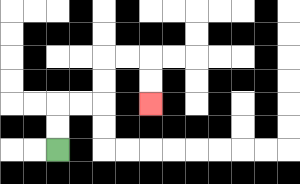{'start': '[2, 6]', 'end': '[6, 4]', 'path_directions': 'U,U,R,R,U,U,R,R,D,D', 'path_coordinates': '[[2, 6], [2, 5], [2, 4], [3, 4], [4, 4], [4, 3], [4, 2], [5, 2], [6, 2], [6, 3], [6, 4]]'}